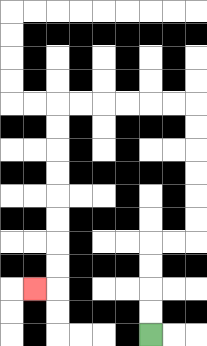{'start': '[6, 14]', 'end': '[1, 12]', 'path_directions': 'U,U,U,U,R,R,U,U,U,U,U,U,L,L,L,L,L,L,D,D,D,D,D,D,D,D,L', 'path_coordinates': '[[6, 14], [6, 13], [6, 12], [6, 11], [6, 10], [7, 10], [8, 10], [8, 9], [8, 8], [8, 7], [8, 6], [8, 5], [8, 4], [7, 4], [6, 4], [5, 4], [4, 4], [3, 4], [2, 4], [2, 5], [2, 6], [2, 7], [2, 8], [2, 9], [2, 10], [2, 11], [2, 12], [1, 12]]'}